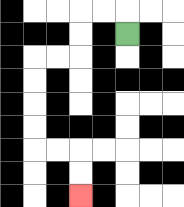{'start': '[5, 1]', 'end': '[3, 8]', 'path_directions': 'U,L,L,D,D,L,L,D,D,D,D,R,R,D,D', 'path_coordinates': '[[5, 1], [5, 0], [4, 0], [3, 0], [3, 1], [3, 2], [2, 2], [1, 2], [1, 3], [1, 4], [1, 5], [1, 6], [2, 6], [3, 6], [3, 7], [3, 8]]'}